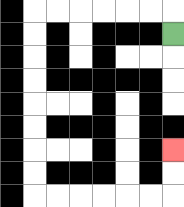{'start': '[7, 1]', 'end': '[7, 6]', 'path_directions': 'U,L,L,L,L,L,L,D,D,D,D,D,D,D,D,R,R,R,R,R,R,U,U', 'path_coordinates': '[[7, 1], [7, 0], [6, 0], [5, 0], [4, 0], [3, 0], [2, 0], [1, 0], [1, 1], [1, 2], [1, 3], [1, 4], [1, 5], [1, 6], [1, 7], [1, 8], [2, 8], [3, 8], [4, 8], [5, 8], [6, 8], [7, 8], [7, 7], [7, 6]]'}